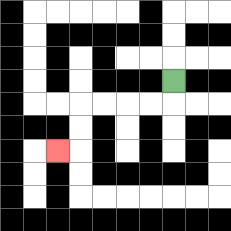{'start': '[7, 3]', 'end': '[2, 6]', 'path_directions': 'D,L,L,L,L,D,D,L', 'path_coordinates': '[[7, 3], [7, 4], [6, 4], [5, 4], [4, 4], [3, 4], [3, 5], [3, 6], [2, 6]]'}